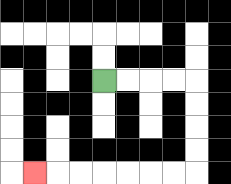{'start': '[4, 3]', 'end': '[1, 7]', 'path_directions': 'R,R,R,R,D,D,D,D,L,L,L,L,L,L,L', 'path_coordinates': '[[4, 3], [5, 3], [6, 3], [7, 3], [8, 3], [8, 4], [8, 5], [8, 6], [8, 7], [7, 7], [6, 7], [5, 7], [4, 7], [3, 7], [2, 7], [1, 7]]'}